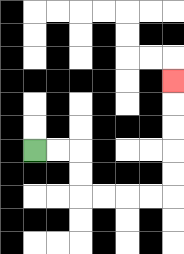{'start': '[1, 6]', 'end': '[7, 3]', 'path_directions': 'R,R,D,D,R,R,R,R,U,U,U,U,U', 'path_coordinates': '[[1, 6], [2, 6], [3, 6], [3, 7], [3, 8], [4, 8], [5, 8], [6, 8], [7, 8], [7, 7], [7, 6], [7, 5], [7, 4], [7, 3]]'}